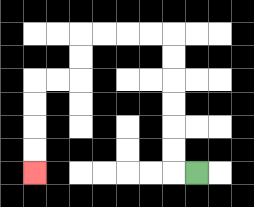{'start': '[8, 7]', 'end': '[1, 7]', 'path_directions': 'L,U,U,U,U,U,U,L,L,L,L,D,D,L,L,D,D,D,D', 'path_coordinates': '[[8, 7], [7, 7], [7, 6], [7, 5], [7, 4], [7, 3], [7, 2], [7, 1], [6, 1], [5, 1], [4, 1], [3, 1], [3, 2], [3, 3], [2, 3], [1, 3], [1, 4], [1, 5], [1, 6], [1, 7]]'}